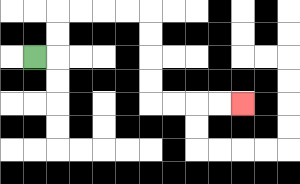{'start': '[1, 2]', 'end': '[10, 4]', 'path_directions': 'R,U,U,R,R,R,R,D,D,D,D,R,R,R,R', 'path_coordinates': '[[1, 2], [2, 2], [2, 1], [2, 0], [3, 0], [4, 0], [5, 0], [6, 0], [6, 1], [6, 2], [6, 3], [6, 4], [7, 4], [8, 4], [9, 4], [10, 4]]'}